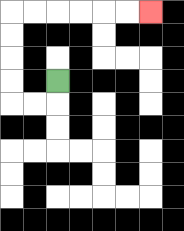{'start': '[2, 3]', 'end': '[6, 0]', 'path_directions': 'D,L,L,U,U,U,U,R,R,R,R,R,R', 'path_coordinates': '[[2, 3], [2, 4], [1, 4], [0, 4], [0, 3], [0, 2], [0, 1], [0, 0], [1, 0], [2, 0], [3, 0], [4, 0], [5, 0], [6, 0]]'}